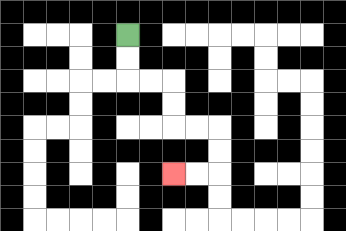{'start': '[5, 1]', 'end': '[7, 7]', 'path_directions': 'D,D,R,R,D,D,R,R,D,D,L,L', 'path_coordinates': '[[5, 1], [5, 2], [5, 3], [6, 3], [7, 3], [7, 4], [7, 5], [8, 5], [9, 5], [9, 6], [9, 7], [8, 7], [7, 7]]'}